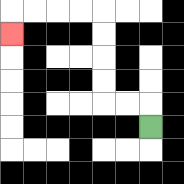{'start': '[6, 5]', 'end': '[0, 1]', 'path_directions': 'U,L,L,U,U,U,U,L,L,L,L,D', 'path_coordinates': '[[6, 5], [6, 4], [5, 4], [4, 4], [4, 3], [4, 2], [4, 1], [4, 0], [3, 0], [2, 0], [1, 0], [0, 0], [0, 1]]'}